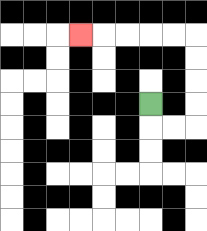{'start': '[6, 4]', 'end': '[3, 1]', 'path_directions': 'D,R,R,U,U,U,U,L,L,L,L,L', 'path_coordinates': '[[6, 4], [6, 5], [7, 5], [8, 5], [8, 4], [8, 3], [8, 2], [8, 1], [7, 1], [6, 1], [5, 1], [4, 1], [3, 1]]'}